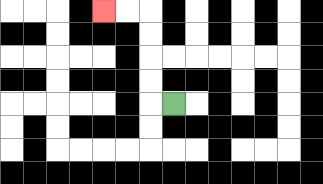{'start': '[7, 4]', 'end': '[4, 0]', 'path_directions': 'L,U,U,U,U,L,L', 'path_coordinates': '[[7, 4], [6, 4], [6, 3], [6, 2], [6, 1], [6, 0], [5, 0], [4, 0]]'}